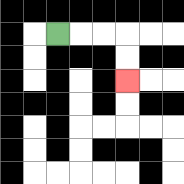{'start': '[2, 1]', 'end': '[5, 3]', 'path_directions': 'R,R,R,D,D', 'path_coordinates': '[[2, 1], [3, 1], [4, 1], [5, 1], [5, 2], [5, 3]]'}